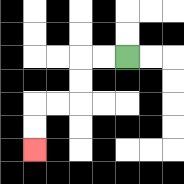{'start': '[5, 2]', 'end': '[1, 6]', 'path_directions': 'L,L,D,D,L,L,D,D', 'path_coordinates': '[[5, 2], [4, 2], [3, 2], [3, 3], [3, 4], [2, 4], [1, 4], [1, 5], [1, 6]]'}